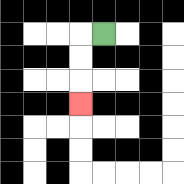{'start': '[4, 1]', 'end': '[3, 4]', 'path_directions': 'L,D,D,D', 'path_coordinates': '[[4, 1], [3, 1], [3, 2], [3, 3], [3, 4]]'}